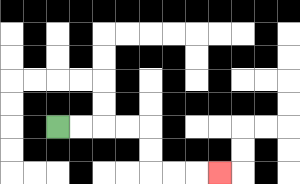{'start': '[2, 5]', 'end': '[9, 7]', 'path_directions': 'R,R,R,R,D,D,R,R,R', 'path_coordinates': '[[2, 5], [3, 5], [4, 5], [5, 5], [6, 5], [6, 6], [6, 7], [7, 7], [8, 7], [9, 7]]'}